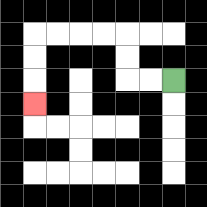{'start': '[7, 3]', 'end': '[1, 4]', 'path_directions': 'L,L,U,U,L,L,L,L,D,D,D', 'path_coordinates': '[[7, 3], [6, 3], [5, 3], [5, 2], [5, 1], [4, 1], [3, 1], [2, 1], [1, 1], [1, 2], [1, 3], [1, 4]]'}